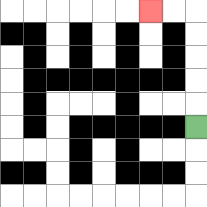{'start': '[8, 5]', 'end': '[6, 0]', 'path_directions': 'U,U,U,U,U,L,L', 'path_coordinates': '[[8, 5], [8, 4], [8, 3], [8, 2], [8, 1], [8, 0], [7, 0], [6, 0]]'}